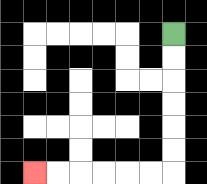{'start': '[7, 1]', 'end': '[1, 7]', 'path_directions': 'D,D,D,D,D,D,L,L,L,L,L,L', 'path_coordinates': '[[7, 1], [7, 2], [7, 3], [7, 4], [7, 5], [7, 6], [7, 7], [6, 7], [5, 7], [4, 7], [3, 7], [2, 7], [1, 7]]'}